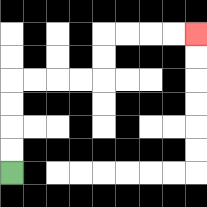{'start': '[0, 7]', 'end': '[8, 1]', 'path_directions': 'U,U,U,U,R,R,R,R,U,U,R,R,R,R', 'path_coordinates': '[[0, 7], [0, 6], [0, 5], [0, 4], [0, 3], [1, 3], [2, 3], [3, 3], [4, 3], [4, 2], [4, 1], [5, 1], [6, 1], [7, 1], [8, 1]]'}